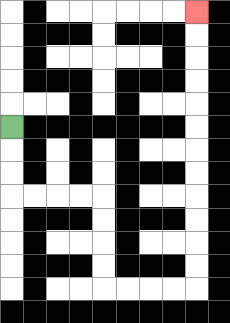{'start': '[0, 5]', 'end': '[8, 0]', 'path_directions': 'D,D,D,R,R,R,R,D,D,D,D,R,R,R,R,U,U,U,U,U,U,U,U,U,U,U,U', 'path_coordinates': '[[0, 5], [0, 6], [0, 7], [0, 8], [1, 8], [2, 8], [3, 8], [4, 8], [4, 9], [4, 10], [4, 11], [4, 12], [5, 12], [6, 12], [7, 12], [8, 12], [8, 11], [8, 10], [8, 9], [8, 8], [8, 7], [8, 6], [8, 5], [8, 4], [8, 3], [8, 2], [8, 1], [8, 0]]'}